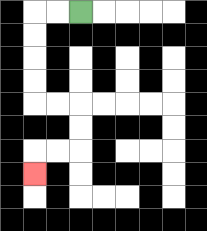{'start': '[3, 0]', 'end': '[1, 7]', 'path_directions': 'L,L,D,D,D,D,R,R,D,D,L,L,D', 'path_coordinates': '[[3, 0], [2, 0], [1, 0], [1, 1], [1, 2], [1, 3], [1, 4], [2, 4], [3, 4], [3, 5], [3, 6], [2, 6], [1, 6], [1, 7]]'}